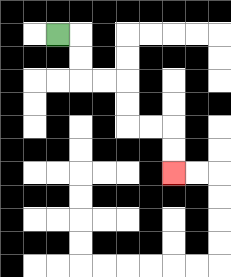{'start': '[2, 1]', 'end': '[7, 7]', 'path_directions': 'R,D,D,R,R,D,D,R,R,D,D', 'path_coordinates': '[[2, 1], [3, 1], [3, 2], [3, 3], [4, 3], [5, 3], [5, 4], [5, 5], [6, 5], [7, 5], [7, 6], [7, 7]]'}